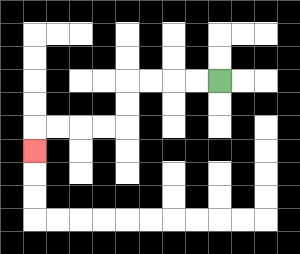{'start': '[9, 3]', 'end': '[1, 6]', 'path_directions': 'L,L,L,L,D,D,L,L,L,L,D', 'path_coordinates': '[[9, 3], [8, 3], [7, 3], [6, 3], [5, 3], [5, 4], [5, 5], [4, 5], [3, 5], [2, 5], [1, 5], [1, 6]]'}